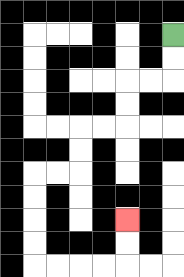{'start': '[7, 1]', 'end': '[5, 9]', 'path_directions': 'D,D,L,L,D,D,L,L,D,D,L,L,D,D,D,D,R,R,R,R,U,U', 'path_coordinates': '[[7, 1], [7, 2], [7, 3], [6, 3], [5, 3], [5, 4], [5, 5], [4, 5], [3, 5], [3, 6], [3, 7], [2, 7], [1, 7], [1, 8], [1, 9], [1, 10], [1, 11], [2, 11], [3, 11], [4, 11], [5, 11], [5, 10], [5, 9]]'}